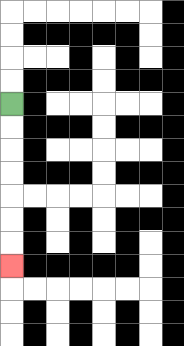{'start': '[0, 4]', 'end': '[0, 11]', 'path_directions': 'D,D,D,D,D,D,D', 'path_coordinates': '[[0, 4], [0, 5], [0, 6], [0, 7], [0, 8], [0, 9], [0, 10], [0, 11]]'}